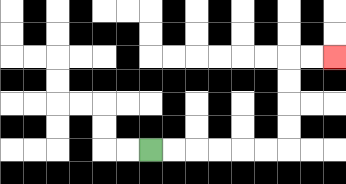{'start': '[6, 6]', 'end': '[14, 2]', 'path_directions': 'R,R,R,R,R,R,U,U,U,U,R,R', 'path_coordinates': '[[6, 6], [7, 6], [8, 6], [9, 6], [10, 6], [11, 6], [12, 6], [12, 5], [12, 4], [12, 3], [12, 2], [13, 2], [14, 2]]'}